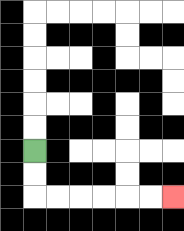{'start': '[1, 6]', 'end': '[7, 8]', 'path_directions': 'D,D,R,R,R,R,R,R', 'path_coordinates': '[[1, 6], [1, 7], [1, 8], [2, 8], [3, 8], [4, 8], [5, 8], [6, 8], [7, 8]]'}